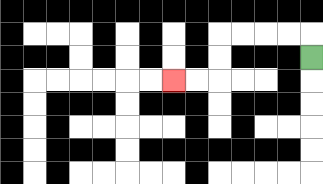{'start': '[13, 2]', 'end': '[7, 3]', 'path_directions': 'U,L,L,L,L,D,D,L,L', 'path_coordinates': '[[13, 2], [13, 1], [12, 1], [11, 1], [10, 1], [9, 1], [9, 2], [9, 3], [8, 3], [7, 3]]'}